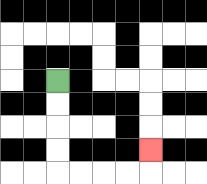{'start': '[2, 3]', 'end': '[6, 6]', 'path_directions': 'D,D,D,D,R,R,R,R,U', 'path_coordinates': '[[2, 3], [2, 4], [2, 5], [2, 6], [2, 7], [3, 7], [4, 7], [5, 7], [6, 7], [6, 6]]'}